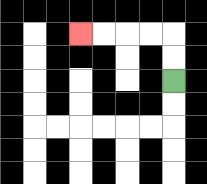{'start': '[7, 3]', 'end': '[3, 1]', 'path_directions': 'U,U,L,L,L,L', 'path_coordinates': '[[7, 3], [7, 2], [7, 1], [6, 1], [5, 1], [4, 1], [3, 1]]'}